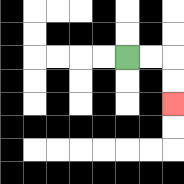{'start': '[5, 2]', 'end': '[7, 4]', 'path_directions': 'R,R,D,D', 'path_coordinates': '[[5, 2], [6, 2], [7, 2], [7, 3], [7, 4]]'}